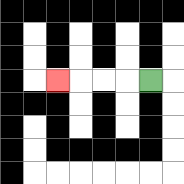{'start': '[6, 3]', 'end': '[2, 3]', 'path_directions': 'L,L,L,L', 'path_coordinates': '[[6, 3], [5, 3], [4, 3], [3, 3], [2, 3]]'}